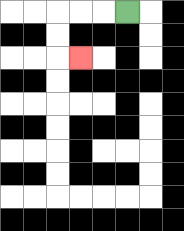{'start': '[5, 0]', 'end': '[3, 2]', 'path_directions': 'L,L,L,D,D,R', 'path_coordinates': '[[5, 0], [4, 0], [3, 0], [2, 0], [2, 1], [2, 2], [3, 2]]'}